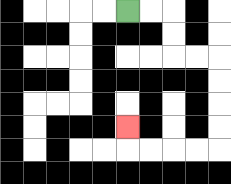{'start': '[5, 0]', 'end': '[5, 5]', 'path_directions': 'R,R,D,D,R,R,D,D,D,D,L,L,L,L,U', 'path_coordinates': '[[5, 0], [6, 0], [7, 0], [7, 1], [7, 2], [8, 2], [9, 2], [9, 3], [9, 4], [9, 5], [9, 6], [8, 6], [7, 6], [6, 6], [5, 6], [5, 5]]'}